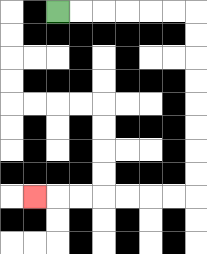{'start': '[2, 0]', 'end': '[1, 8]', 'path_directions': 'R,R,R,R,R,R,D,D,D,D,D,D,D,D,L,L,L,L,L,L,L', 'path_coordinates': '[[2, 0], [3, 0], [4, 0], [5, 0], [6, 0], [7, 0], [8, 0], [8, 1], [8, 2], [8, 3], [8, 4], [8, 5], [8, 6], [8, 7], [8, 8], [7, 8], [6, 8], [5, 8], [4, 8], [3, 8], [2, 8], [1, 8]]'}